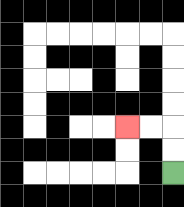{'start': '[7, 7]', 'end': '[5, 5]', 'path_directions': 'U,U,L,L', 'path_coordinates': '[[7, 7], [7, 6], [7, 5], [6, 5], [5, 5]]'}